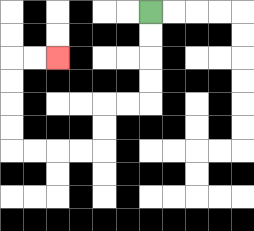{'start': '[6, 0]', 'end': '[2, 2]', 'path_directions': 'D,D,D,D,L,L,D,D,L,L,L,L,U,U,U,U,R,R', 'path_coordinates': '[[6, 0], [6, 1], [6, 2], [6, 3], [6, 4], [5, 4], [4, 4], [4, 5], [4, 6], [3, 6], [2, 6], [1, 6], [0, 6], [0, 5], [0, 4], [0, 3], [0, 2], [1, 2], [2, 2]]'}